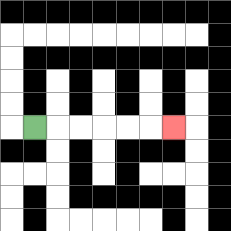{'start': '[1, 5]', 'end': '[7, 5]', 'path_directions': 'R,R,R,R,R,R', 'path_coordinates': '[[1, 5], [2, 5], [3, 5], [4, 5], [5, 5], [6, 5], [7, 5]]'}